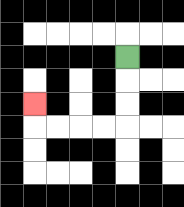{'start': '[5, 2]', 'end': '[1, 4]', 'path_directions': 'D,D,D,L,L,L,L,U', 'path_coordinates': '[[5, 2], [5, 3], [5, 4], [5, 5], [4, 5], [3, 5], [2, 5], [1, 5], [1, 4]]'}